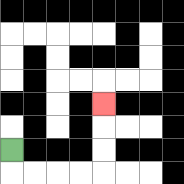{'start': '[0, 6]', 'end': '[4, 4]', 'path_directions': 'D,R,R,R,R,U,U,U', 'path_coordinates': '[[0, 6], [0, 7], [1, 7], [2, 7], [3, 7], [4, 7], [4, 6], [4, 5], [4, 4]]'}